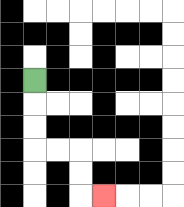{'start': '[1, 3]', 'end': '[4, 8]', 'path_directions': 'D,D,D,R,R,D,D,R', 'path_coordinates': '[[1, 3], [1, 4], [1, 5], [1, 6], [2, 6], [3, 6], [3, 7], [3, 8], [4, 8]]'}